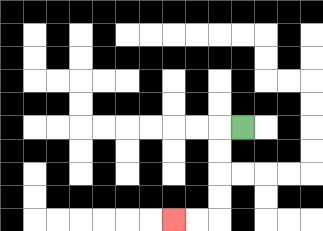{'start': '[10, 5]', 'end': '[7, 9]', 'path_directions': 'L,D,D,D,D,L,L', 'path_coordinates': '[[10, 5], [9, 5], [9, 6], [9, 7], [9, 8], [9, 9], [8, 9], [7, 9]]'}